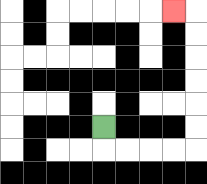{'start': '[4, 5]', 'end': '[7, 0]', 'path_directions': 'D,R,R,R,R,U,U,U,U,U,U,L', 'path_coordinates': '[[4, 5], [4, 6], [5, 6], [6, 6], [7, 6], [8, 6], [8, 5], [8, 4], [8, 3], [8, 2], [8, 1], [8, 0], [7, 0]]'}